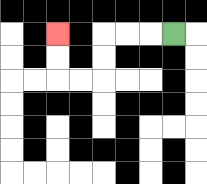{'start': '[7, 1]', 'end': '[2, 1]', 'path_directions': 'L,L,L,D,D,L,L,U,U', 'path_coordinates': '[[7, 1], [6, 1], [5, 1], [4, 1], [4, 2], [4, 3], [3, 3], [2, 3], [2, 2], [2, 1]]'}